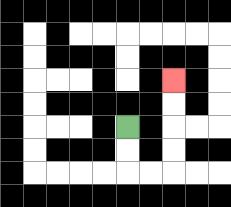{'start': '[5, 5]', 'end': '[7, 3]', 'path_directions': 'D,D,R,R,U,U,U,U', 'path_coordinates': '[[5, 5], [5, 6], [5, 7], [6, 7], [7, 7], [7, 6], [7, 5], [7, 4], [7, 3]]'}